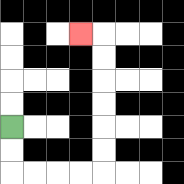{'start': '[0, 5]', 'end': '[3, 1]', 'path_directions': 'D,D,R,R,R,R,U,U,U,U,U,U,L', 'path_coordinates': '[[0, 5], [0, 6], [0, 7], [1, 7], [2, 7], [3, 7], [4, 7], [4, 6], [4, 5], [4, 4], [4, 3], [4, 2], [4, 1], [3, 1]]'}